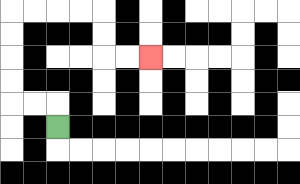{'start': '[2, 5]', 'end': '[6, 2]', 'path_directions': 'U,L,L,U,U,U,U,R,R,R,R,D,D,R,R', 'path_coordinates': '[[2, 5], [2, 4], [1, 4], [0, 4], [0, 3], [0, 2], [0, 1], [0, 0], [1, 0], [2, 0], [3, 0], [4, 0], [4, 1], [4, 2], [5, 2], [6, 2]]'}